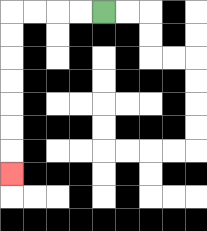{'start': '[4, 0]', 'end': '[0, 7]', 'path_directions': 'L,L,L,L,D,D,D,D,D,D,D', 'path_coordinates': '[[4, 0], [3, 0], [2, 0], [1, 0], [0, 0], [0, 1], [0, 2], [0, 3], [0, 4], [0, 5], [0, 6], [0, 7]]'}